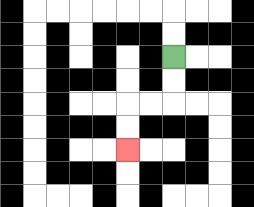{'start': '[7, 2]', 'end': '[5, 6]', 'path_directions': 'D,D,L,L,D,D', 'path_coordinates': '[[7, 2], [7, 3], [7, 4], [6, 4], [5, 4], [5, 5], [5, 6]]'}